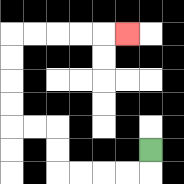{'start': '[6, 6]', 'end': '[5, 1]', 'path_directions': 'D,L,L,L,L,U,U,L,L,U,U,U,U,R,R,R,R,R', 'path_coordinates': '[[6, 6], [6, 7], [5, 7], [4, 7], [3, 7], [2, 7], [2, 6], [2, 5], [1, 5], [0, 5], [0, 4], [0, 3], [0, 2], [0, 1], [1, 1], [2, 1], [3, 1], [4, 1], [5, 1]]'}